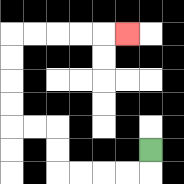{'start': '[6, 6]', 'end': '[5, 1]', 'path_directions': 'D,L,L,L,L,U,U,L,L,U,U,U,U,R,R,R,R,R', 'path_coordinates': '[[6, 6], [6, 7], [5, 7], [4, 7], [3, 7], [2, 7], [2, 6], [2, 5], [1, 5], [0, 5], [0, 4], [0, 3], [0, 2], [0, 1], [1, 1], [2, 1], [3, 1], [4, 1], [5, 1]]'}